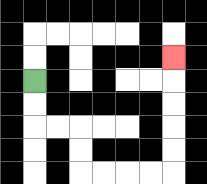{'start': '[1, 3]', 'end': '[7, 2]', 'path_directions': 'D,D,R,R,D,D,R,R,R,R,U,U,U,U,U', 'path_coordinates': '[[1, 3], [1, 4], [1, 5], [2, 5], [3, 5], [3, 6], [3, 7], [4, 7], [5, 7], [6, 7], [7, 7], [7, 6], [7, 5], [7, 4], [7, 3], [7, 2]]'}